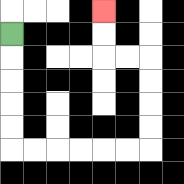{'start': '[0, 1]', 'end': '[4, 0]', 'path_directions': 'D,D,D,D,D,R,R,R,R,R,R,U,U,U,U,L,L,U,U', 'path_coordinates': '[[0, 1], [0, 2], [0, 3], [0, 4], [0, 5], [0, 6], [1, 6], [2, 6], [3, 6], [4, 6], [5, 6], [6, 6], [6, 5], [6, 4], [6, 3], [6, 2], [5, 2], [4, 2], [4, 1], [4, 0]]'}